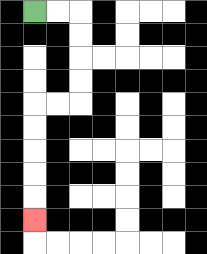{'start': '[1, 0]', 'end': '[1, 9]', 'path_directions': 'R,R,D,D,D,D,L,L,D,D,D,D,D', 'path_coordinates': '[[1, 0], [2, 0], [3, 0], [3, 1], [3, 2], [3, 3], [3, 4], [2, 4], [1, 4], [1, 5], [1, 6], [1, 7], [1, 8], [1, 9]]'}